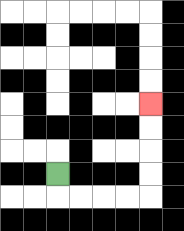{'start': '[2, 7]', 'end': '[6, 4]', 'path_directions': 'D,R,R,R,R,U,U,U,U', 'path_coordinates': '[[2, 7], [2, 8], [3, 8], [4, 8], [5, 8], [6, 8], [6, 7], [6, 6], [6, 5], [6, 4]]'}